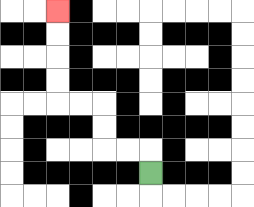{'start': '[6, 7]', 'end': '[2, 0]', 'path_directions': 'U,L,L,U,U,L,L,U,U,U,U', 'path_coordinates': '[[6, 7], [6, 6], [5, 6], [4, 6], [4, 5], [4, 4], [3, 4], [2, 4], [2, 3], [2, 2], [2, 1], [2, 0]]'}